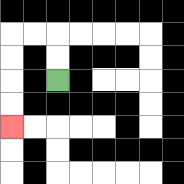{'start': '[2, 3]', 'end': '[0, 5]', 'path_directions': 'U,U,L,L,D,D,D,D', 'path_coordinates': '[[2, 3], [2, 2], [2, 1], [1, 1], [0, 1], [0, 2], [0, 3], [0, 4], [0, 5]]'}